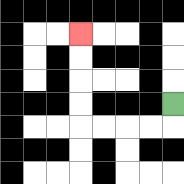{'start': '[7, 4]', 'end': '[3, 1]', 'path_directions': 'D,L,L,L,L,U,U,U,U', 'path_coordinates': '[[7, 4], [7, 5], [6, 5], [5, 5], [4, 5], [3, 5], [3, 4], [3, 3], [3, 2], [3, 1]]'}